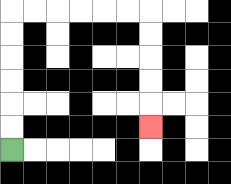{'start': '[0, 6]', 'end': '[6, 5]', 'path_directions': 'U,U,U,U,U,U,R,R,R,R,R,R,D,D,D,D,D', 'path_coordinates': '[[0, 6], [0, 5], [0, 4], [0, 3], [0, 2], [0, 1], [0, 0], [1, 0], [2, 0], [3, 0], [4, 0], [5, 0], [6, 0], [6, 1], [6, 2], [6, 3], [6, 4], [6, 5]]'}